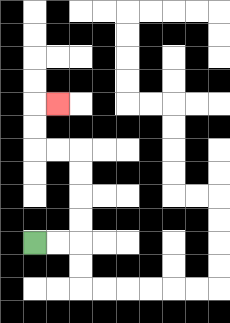{'start': '[1, 10]', 'end': '[2, 4]', 'path_directions': 'R,R,U,U,U,U,L,L,U,U,R', 'path_coordinates': '[[1, 10], [2, 10], [3, 10], [3, 9], [3, 8], [3, 7], [3, 6], [2, 6], [1, 6], [1, 5], [1, 4], [2, 4]]'}